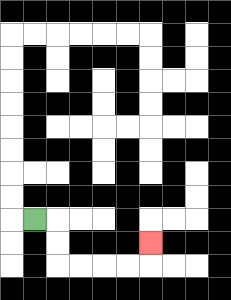{'start': '[1, 9]', 'end': '[6, 10]', 'path_directions': 'R,D,D,R,R,R,R,U', 'path_coordinates': '[[1, 9], [2, 9], [2, 10], [2, 11], [3, 11], [4, 11], [5, 11], [6, 11], [6, 10]]'}